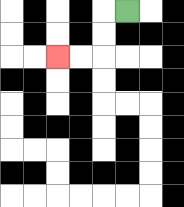{'start': '[5, 0]', 'end': '[2, 2]', 'path_directions': 'L,D,D,L,L', 'path_coordinates': '[[5, 0], [4, 0], [4, 1], [4, 2], [3, 2], [2, 2]]'}